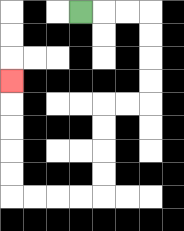{'start': '[3, 0]', 'end': '[0, 3]', 'path_directions': 'R,R,R,D,D,D,D,L,L,D,D,D,D,L,L,L,L,U,U,U,U,U', 'path_coordinates': '[[3, 0], [4, 0], [5, 0], [6, 0], [6, 1], [6, 2], [6, 3], [6, 4], [5, 4], [4, 4], [4, 5], [4, 6], [4, 7], [4, 8], [3, 8], [2, 8], [1, 8], [0, 8], [0, 7], [0, 6], [0, 5], [0, 4], [0, 3]]'}